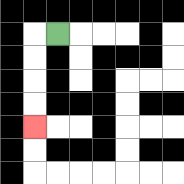{'start': '[2, 1]', 'end': '[1, 5]', 'path_directions': 'L,D,D,D,D', 'path_coordinates': '[[2, 1], [1, 1], [1, 2], [1, 3], [1, 4], [1, 5]]'}